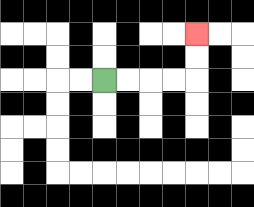{'start': '[4, 3]', 'end': '[8, 1]', 'path_directions': 'R,R,R,R,U,U', 'path_coordinates': '[[4, 3], [5, 3], [6, 3], [7, 3], [8, 3], [8, 2], [8, 1]]'}